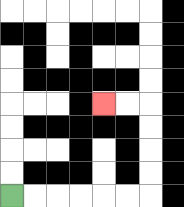{'start': '[0, 8]', 'end': '[4, 4]', 'path_directions': 'R,R,R,R,R,R,U,U,U,U,L,L', 'path_coordinates': '[[0, 8], [1, 8], [2, 8], [3, 8], [4, 8], [5, 8], [6, 8], [6, 7], [6, 6], [6, 5], [6, 4], [5, 4], [4, 4]]'}